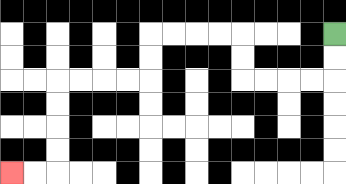{'start': '[14, 1]', 'end': '[0, 7]', 'path_directions': 'D,D,L,L,L,L,U,U,L,L,L,L,D,D,L,L,L,L,D,D,D,D,L,L', 'path_coordinates': '[[14, 1], [14, 2], [14, 3], [13, 3], [12, 3], [11, 3], [10, 3], [10, 2], [10, 1], [9, 1], [8, 1], [7, 1], [6, 1], [6, 2], [6, 3], [5, 3], [4, 3], [3, 3], [2, 3], [2, 4], [2, 5], [2, 6], [2, 7], [1, 7], [0, 7]]'}